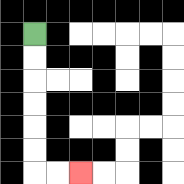{'start': '[1, 1]', 'end': '[3, 7]', 'path_directions': 'D,D,D,D,D,D,R,R', 'path_coordinates': '[[1, 1], [1, 2], [1, 3], [1, 4], [1, 5], [1, 6], [1, 7], [2, 7], [3, 7]]'}